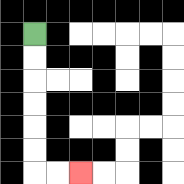{'start': '[1, 1]', 'end': '[3, 7]', 'path_directions': 'D,D,D,D,D,D,R,R', 'path_coordinates': '[[1, 1], [1, 2], [1, 3], [1, 4], [1, 5], [1, 6], [1, 7], [2, 7], [3, 7]]'}